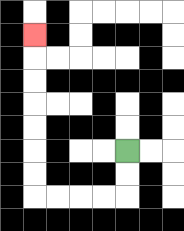{'start': '[5, 6]', 'end': '[1, 1]', 'path_directions': 'D,D,L,L,L,L,U,U,U,U,U,U,U', 'path_coordinates': '[[5, 6], [5, 7], [5, 8], [4, 8], [3, 8], [2, 8], [1, 8], [1, 7], [1, 6], [1, 5], [1, 4], [1, 3], [1, 2], [1, 1]]'}